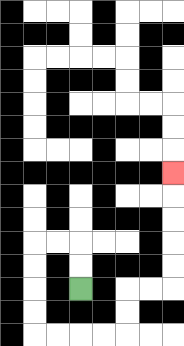{'start': '[3, 12]', 'end': '[7, 7]', 'path_directions': 'U,U,L,L,D,D,D,D,R,R,R,R,U,U,R,R,U,U,U,U,U', 'path_coordinates': '[[3, 12], [3, 11], [3, 10], [2, 10], [1, 10], [1, 11], [1, 12], [1, 13], [1, 14], [2, 14], [3, 14], [4, 14], [5, 14], [5, 13], [5, 12], [6, 12], [7, 12], [7, 11], [7, 10], [7, 9], [7, 8], [7, 7]]'}